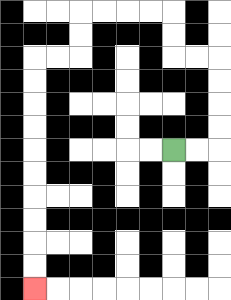{'start': '[7, 6]', 'end': '[1, 12]', 'path_directions': 'R,R,U,U,U,U,L,L,U,U,L,L,L,L,D,D,L,L,D,D,D,D,D,D,D,D,D,D', 'path_coordinates': '[[7, 6], [8, 6], [9, 6], [9, 5], [9, 4], [9, 3], [9, 2], [8, 2], [7, 2], [7, 1], [7, 0], [6, 0], [5, 0], [4, 0], [3, 0], [3, 1], [3, 2], [2, 2], [1, 2], [1, 3], [1, 4], [1, 5], [1, 6], [1, 7], [1, 8], [1, 9], [1, 10], [1, 11], [1, 12]]'}